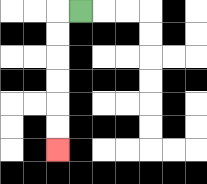{'start': '[3, 0]', 'end': '[2, 6]', 'path_directions': 'L,D,D,D,D,D,D', 'path_coordinates': '[[3, 0], [2, 0], [2, 1], [2, 2], [2, 3], [2, 4], [2, 5], [2, 6]]'}